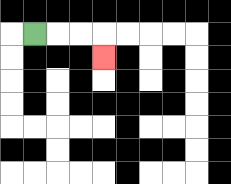{'start': '[1, 1]', 'end': '[4, 2]', 'path_directions': 'R,R,R,D', 'path_coordinates': '[[1, 1], [2, 1], [3, 1], [4, 1], [4, 2]]'}